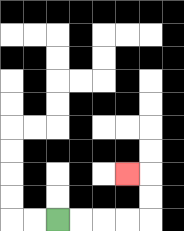{'start': '[2, 9]', 'end': '[5, 7]', 'path_directions': 'R,R,R,R,U,U,L', 'path_coordinates': '[[2, 9], [3, 9], [4, 9], [5, 9], [6, 9], [6, 8], [6, 7], [5, 7]]'}